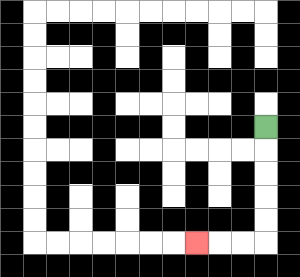{'start': '[11, 5]', 'end': '[8, 10]', 'path_directions': 'D,D,D,D,D,L,L,L', 'path_coordinates': '[[11, 5], [11, 6], [11, 7], [11, 8], [11, 9], [11, 10], [10, 10], [9, 10], [8, 10]]'}